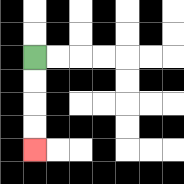{'start': '[1, 2]', 'end': '[1, 6]', 'path_directions': 'D,D,D,D', 'path_coordinates': '[[1, 2], [1, 3], [1, 4], [1, 5], [1, 6]]'}